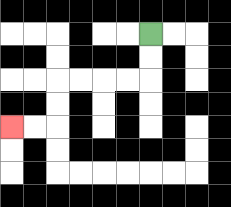{'start': '[6, 1]', 'end': '[0, 5]', 'path_directions': 'D,D,L,L,L,L,D,D,L,L', 'path_coordinates': '[[6, 1], [6, 2], [6, 3], [5, 3], [4, 3], [3, 3], [2, 3], [2, 4], [2, 5], [1, 5], [0, 5]]'}